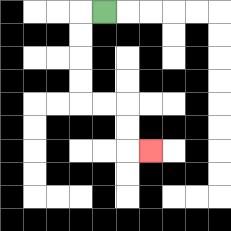{'start': '[4, 0]', 'end': '[6, 6]', 'path_directions': 'L,D,D,D,D,R,R,D,D,R', 'path_coordinates': '[[4, 0], [3, 0], [3, 1], [3, 2], [3, 3], [3, 4], [4, 4], [5, 4], [5, 5], [5, 6], [6, 6]]'}